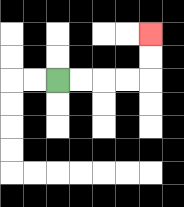{'start': '[2, 3]', 'end': '[6, 1]', 'path_directions': 'R,R,R,R,U,U', 'path_coordinates': '[[2, 3], [3, 3], [4, 3], [5, 3], [6, 3], [6, 2], [6, 1]]'}